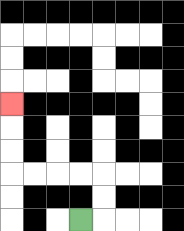{'start': '[3, 9]', 'end': '[0, 4]', 'path_directions': 'R,U,U,L,L,L,L,U,U,U', 'path_coordinates': '[[3, 9], [4, 9], [4, 8], [4, 7], [3, 7], [2, 7], [1, 7], [0, 7], [0, 6], [0, 5], [0, 4]]'}